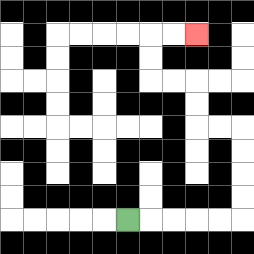{'start': '[5, 9]', 'end': '[8, 1]', 'path_directions': 'R,R,R,R,R,U,U,U,U,L,L,U,U,L,L,U,U,R,R', 'path_coordinates': '[[5, 9], [6, 9], [7, 9], [8, 9], [9, 9], [10, 9], [10, 8], [10, 7], [10, 6], [10, 5], [9, 5], [8, 5], [8, 4], [8, 3], [7, 3], [6, 3], [6, 2], [6, 1], [7, 1], [8, 1]]'}